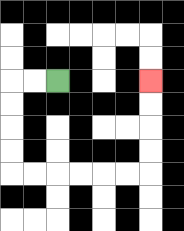{'start': '[2, 3]', 'end': '[6, 3]', 'path_directions': 'L,L,D,D,D,D,R,R,R,R,R,R,U,U,U,U', 'path_coordinates': '[[2, 3], [1, 3], [0, 3], [0, 4], [0, 5], [0, 6], [0, 7], [1, 7], [2, 7], [3, 7], [4, 7], [5, 7], [6, 7], [6, 6], [6, 5], [6, 4], [6, 3]]'}